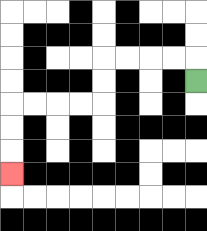{'start': '[8, 3]', 'end': '[0, 7]', 'path_directions': 'U,L,L,L,L,D,D,L,L,L,L,D,D,D', 'path_coordinates': '[[8, 3], [8, 2], [7, 2], [6, 2], [5, 2], [4, 2], [4, 3], [4, 4], [3, 4], [2, 4], [1, 4], [0, 4], [0, 5], [0, 6], [0, 7]]'}